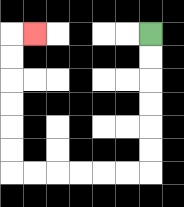{'start': '[6, 1]', 'end': '[1, 1]', 'path_directions': 'D,D,D,D,D,D,L,L,L,L,L,L,U,U,U,U,U,U,R', 'path_coordinates': '[[6, 1], [6, 2], [6, 3], [6, 4], [6, 5], [6, 6], [6, 7], [5, 7], [4, 7], [3, 7], [2, 7], [1, 7], [0, 7], [0, 6], [0, 5], [0, 4], [0, 3], [0, 2], [0, 1], [1, 1]]'}